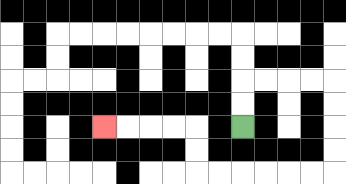{'start': '[10, 5]', 'end': '[4, 5]', 'path_directions': 'U,U,R,R,R,R,D,D,D,D,L,L,L,L,L,L,U,U,L,L,L,L', 'path_coordinates': '[[10, 5], [10, 4], [10, 3], [11, 3], [12, 3], [13, 3], [14, 3], [14, 4], [14, 5], [14, 6], [14, 7], [13, 7], [12, 7], [11, 7], [10, 7], [9, 7], [8, 7], [8, 6], [8, 5], [7, 5], [6, 5], [5, 5], [4, 5]]'}